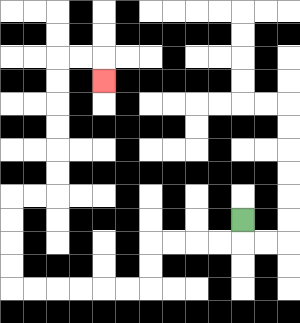{'start': '[10, 9]', 'end': '[4, 3]', 'path_directions': 'D,L,L,L,L,D,D,L,L,L,L,L,L,U,U,U,U,R,R,U,U,U,U,U,U,R,R,D', 'path_coordinates': '[[10, 9], [10, 10], [9, 10], [8, 10], [7, 10], [6, 10], [6, 11], [6, 12], [5, 12], [4, 12], [3, 12], [2, 12], [1, 12], [0, 12], [0, 11], [0, 10], [0, 9], [0, 8], [1, 8], [2, 8], [2, 7], [2, 6], [2, 5], [2, 4], [2, 3], [2, 2], [3, 2], [4, 2], [4, 3]]'}